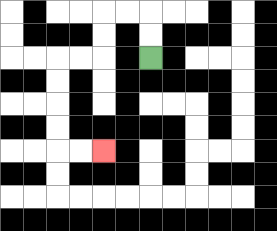{'start': '[6, 2]', 'end': '[4, 6]', 'path_directions': 'U,U,L,L,D,D,L,L,D,D,D,D,R,R', 'path_coordinates': '[[6, 2], [6, 1], [6, 0], [5, 0], [4, 0], [4, 1], [4, 2], [3, 2], [2, 2], [2, 3], [2, 4], [2, 5], [2, 6], [3, 6], [4, 6]]'}